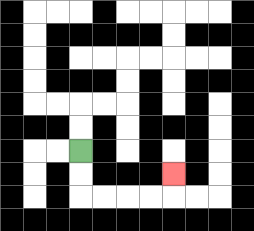{'start': '[3, 6]', 'end': '[7, 7]', 'path_directions': 'D,D,R,R,R,R,U', 'path_coordinates': '[[3, 6], [3, 7], [3, 8], [4, 8], [5, 8], [6, 8], [7, 8], [7, 7]]'}